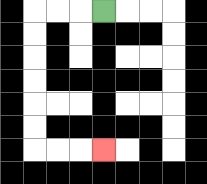{'start': '[4, 0]', 'end': '[4, 6]', 'path_directions': 'L,L,L,D,D,D,D,D,D,R,R,R', 'path_coordinates': '[[4, 0], [3, 0], [2, 0], [1, 0], [1, 1], [1, 2], [1, 3], [1, 4], [1, 5], [1, 6], [2, 6], [3, 6], [4, 6]]'}